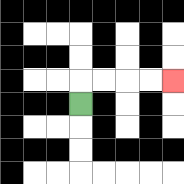{'start': '[3, 4]', 'end': '[7, 3]', 'path_directions': 'U,R,R,R,R', 'path_coordinates': '[[3, 4], [3, 3], [4, 3], [5, 3], [6, 3], [7, 3]]'}